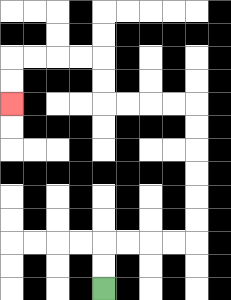{'start': '[4, 12]', 'end': '[0, 4]', 'path_directions': 'U,U,R,R,R,R,U,U,U,U,U,U,L,L,L,L,U,U,L,L,L,L,D,D', 'path_coordinates': '[[4, 12], [4, 11], [4, 10], [5, 10], [6, 10], [7, 10], [8, 10], [8, 9], [8, 8], [8, 7], [8, 6], [8, 5], [8, 4], [7, 4], [6, 4], [5, 4], [4, 4], [4, 3], [4, 2], [3, 2], [2, 2], [1, 2], [0, 2], [0, 3], [0, 4]]'}